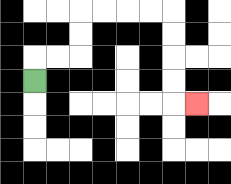{'start': '[1, 3]', 'end': '[8, 4]', 'path_directions': 'U,R,R,U,U,R,R,R,R,D,D,D,D,R', 'path_coordinates': '[[1, 3], [1, 2], [2, 2], [3, 2], [3, 1], [3, 0], [4, 0], [5, 0], [6, 0], [7, 0], [7, 1], [7, 2], [7, 3], [7, 4], [8, 4]]'}